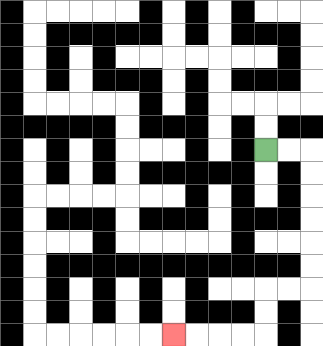{'start': '[11, 6]', 'end': '[7, 14]', 'path_directions': 'R,R,D,D,D,D,D,D,L,L,D,D,L,L,L,L', 'path_coordinates': '[[11, 6], [12, 6], [13, 6], [13, 7], [13, 8], [13, 9], [13, 10], [13, 11], [13, 12], [12, 12], [11, 12], [11, 13], [11, 14], [10, 14], [9, 14], [8, 14], [7, 14]]'}